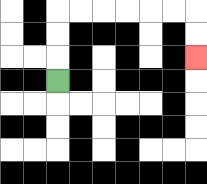{'start': '[2, 3]', 'end': '[8, 2]', 'path_directions': 'U,U,U,R,R,R,R,R,R,D,D', 'path_coordinates': '[[2, 3], [2, 2], [2, 1], [2, 0], [3, 0], [4, 0], [5, 0], [6, 0], [7, 0], [8, 0], [8, 1], [8, 2]]'}